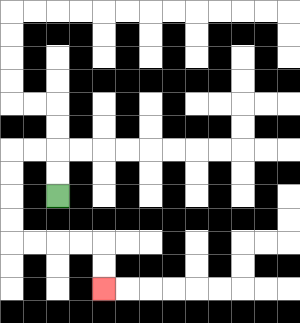{'start': '[2, 8]', 'end': '[4, 12]', 'path_directions': 'U,U,L,L,D,D,D,D,R,R,R,R,D,D', 'path_coordinates': '[[2, 8], [2, 7], [2, 6], [1, 6], [0, 6], [0, 7], [0, 8], [0, 9], [0, 10], [1, 10], [2, 10], [3, 10], [4, 10], [4, 11], [4, 12]]'}